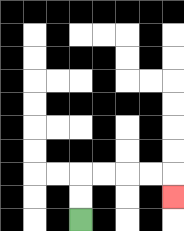{'start': '[3, 9]', 'end': '[7, 8]', 'path_directions': 'U,U,R,R,R,R,D', 'path_coordinates': '[[3, 9], [3, 8], [3, 7], [4, 7], [5, 7], [6, 7], [7, 7], [7, 8]]'}